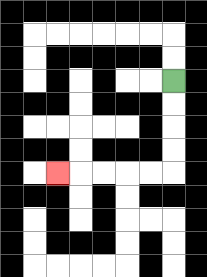{'start': '[7, 3]', 'end': '[2, 7]', 'path_directions': 'D,D,D,D,L,L,L,L,L', 'path_coordinates': '[[7, 3], [7, 4], [7, 5], [7, 6], [7, 7], [6, 7], [5, 7], [4, 7], [3, 7], [2, 7]]'}